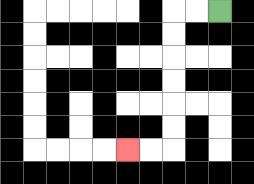{'start': '[9, 0]', 'end': '[5, 6]', 'path_directions': 'L,L,D,D,D,D,D,D,L,L', 'path_coordinates': '[[9, 0], [8, 0], [7, 0], [7, 1], [7, 2], [7, 3], [7, 4], [7, 5], [7, 6], [6, 6], [5, 6]]'}